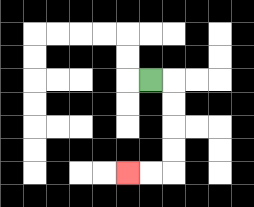{'start': '[6, 3]', 'end': '[5, 7]', 'path_directions': 'R,D,D,D,D,L,L', 'path_coordinates': '[[6, 3], [7, 3], [7, 4], [7, 5], [7, 6], [7, 7], [6, 7], [5, 7]]'}